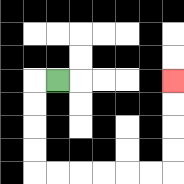{'start': '[2, 3]', 'end': '[7, 3]', 'path_directions': 'L,D,D,D,D,R,R,R,R,R,R,U,U,U,U', 'path_coordinates': '[[2, 3], [1, 3], [1, 4], [1, 5], [1, 6], [1, 7], [2, 7], [3, 7], [4, 7], [5, 7], [6, 7], [7, 7], [7, 6], [7, 5], [7, 4], [7, 3]]'}